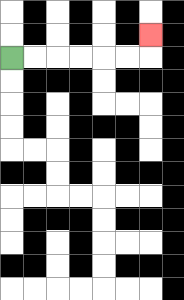{'start': '[0, 2]', 'end': '[6, 1]', 'path_directions': 'R,R,R,R,R,R,U', 'path_coordinates': '[[0, 2], [1, 2], [2, 2], [3, 2], [4, 2], [5, 2], [6, 2], [6, 1]]'}